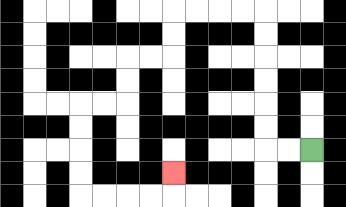{'start': '[13, 6]', 'end': '[7, 7]', 'path_directions': 'L,L,U,U,U,U,U,U,L,L,L,L,D,D,L,L,D,D,L,L,D,D,D,D,R,R,R,R,U', 'path_coordinates': '[[13, 6], [12, 6], [11, 6], [11, 5], [11, 4], [11, 3], [11, 2], [11, 1], [11, 0], [10, 0], [9, 0], [8, 0], [7, 0], [7, 1], [7, 2], [6, 2], [5, 2], [5, 3], [5, 4], [4, 4], [3, 4], [3, 5], [3, 6], [3, 7], [3, 8], [4, 8], [5, 8], [6, 8], [7, 8], [7, 7]]'}